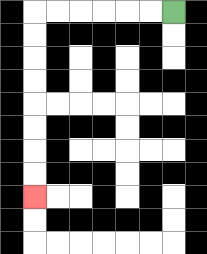{'start': '[7, 0]', 'end': '[1, 8]', 'path_directions': 'L,L,L,L,L,L,D,D,D,D,D,D,D,D', 'path_coordinates': '[[7, 0], [6, 0], [5, 0], [4, 0], [3, 0], [2, 0], [1, 0], [1, 1], [1, 2], [1, 3], [1, 4], [1, 5], [1, 6], [1, 7], [1, 8]]'}